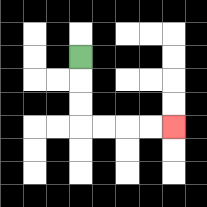{'start': '[3, 2]', 'end': '[7, 5]', 'path_directions': 'D,D,D,R,R,R,R', 'path_coordinates': '[[3, 2], [3, 3], [3, 4], [3, 5], [4, 5], [5, 5], [6, 5], [7, 5]]'}